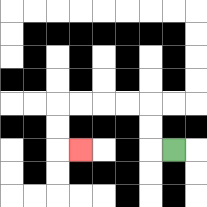{'start': '[7, 6]', 'end': '[3, 6]', 'path_directions': 'L,U,U,L,L,L,L,D,D,R', 'path_coordinates': '[[7, 6], [6, 6], [6, 5], [6, 4], [5, 4], [4, 4], [3, 4], [2, 4], [2, 5], [2, 6], [3, 6]]'}